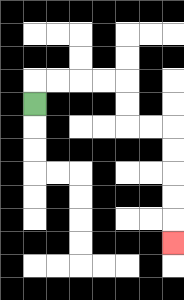{'start': '[1, 4]', 'end': '[7, 10]', 'path_directions': 'U,R,R,R,R,D,D,R,R,D,D,D,D,D', 'path_coordinates': '[[1, 4], [1, 3], [2, 3], [3, 3], [4, 3], [5, 3], [5, 4], [5, 5], [6, 5], [7, 5], [7, 6], [7, 7], [7, 8], [7, 9], [7, 10]]'}